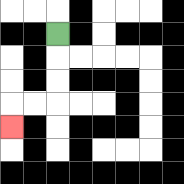{'start': '[2, 1]', 'end': '[0, 5]', 'path_directions': 'D,D,D,L,L,D', 'path_coordinates': '[[2, 1], [2, 2], [2, 3], [2, 4], [1, 4], [0, 4], [0, 5]]'}